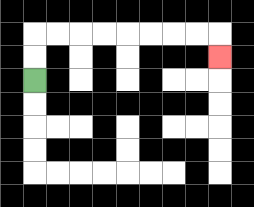{'start': '[1, 3]', 'end': '[9, 2]', 'path_directions': 'U,U,R,R,R,R,R,R,R,R,D', 'path_coordinates': '[[1, 3], [1, 2], [1, 1], [2, 1], [3, 1], [4, 1], [5, 1], [6, 1], [7, 1], [8, 1], [9, 1], [9, 2]]'}